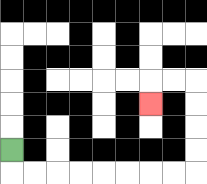{'start': '[0, 6]', 'end': '[6, 4]', 'path_directions': 'D,R,R,R,R,R,R,R,R,U,U,U,U,L,L,D', 'path_coordinates': '[[0, 6], [0, 7], [1, 7], [2, 7], [3, 7], [4, 7], [5, 7], [6, 7], [7, 7], [8, 7], [8, 6], [8, 5], [8, 4], [8, 3], [7, 3], [6, 3], [6, 4]]'}